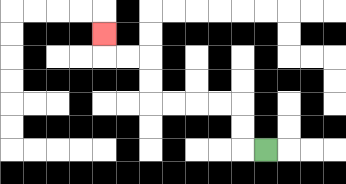{'start': '[11, 6]', 'end': '[4, 1]', 'path_directions': 'L,U,U,L,L,L,L,U,U,L,L,U', 'path_coordinates': '[[11, 6], [10, 6], [10, 5], [10, 4], [9, 4], [8, 4], [7, 4], [6, 4], [6, 3], [6, 2], [5, 2], [4, 2], [4, 1]]'}